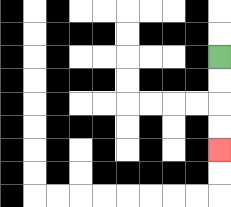{'start': '[9, 2]', 'end': '[9, 6]', 'path_directions': 'D,D,D,D', 'path_coordinates': '[[9, 2], [9, 3], [9, 4], [9, 5], [9, 6]]'}